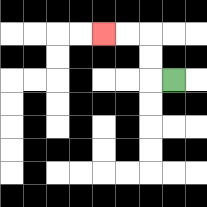{'start': '[7, 3]', 'end': '[4, 1]', 'path_directions': 'L,U,U,L,L', 'path_coordinates': '[[7, 3], [6, 3], [6, 2], [6, 1], [5, 1], [4, 1]]'}